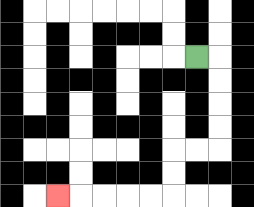{'start': '[8, 2]', 'end': '[2, 8]', 'path_directions': 'R,D,D,D,D,L,L,D,D,L,L,L,L,L', 'path_coordinates': '[[8, 2], [9, 2], [9, 3], [9, 4], [9, 5], [9, 6], [8, 6], [7, 6], [7, 7], [7, 8], [6, 8], [5, 8], [4, 8], [3, 8], [2, 8]]'}